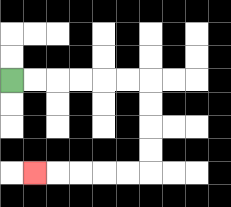{'start': '[0, 3]', 'end': '[1, 7]', 'path_directions': 'R,R,R,R,R,R,D,D,D,D,L,L,L,L,L', 'path_coordinates': '[[0, 3], [1, 3], [2, 3], [3, 3], [4, 3], [5, 3], [6, 3], [6, 4], [6, 5], [6, 6], [6, 7], [5, 7], [4, 7], [3, 7], [2, 7], [1, 7]]'}